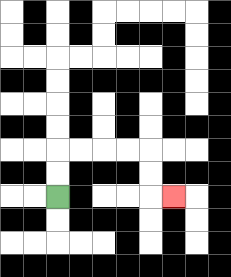{'start': '[2, 8]', 'end': '[7, 8]', 'path_directions': 'U,U,R,R,R,R,D,D,R', 'path_coordinates': '[[2, 8], [2, 7], [2, 6], [3, 6], [4, 6], [5, 6], [6, 6], [6, 7], [6, 8], [7, 8]]'}